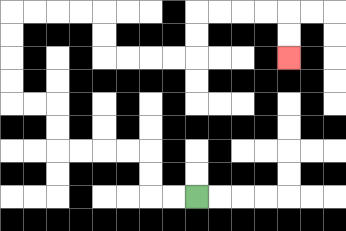{'start': '[8, 8]', 'end': '[12, 2]', 'path_directions': 'L,L,U,U,L,L,L,L,U,U,L,L,U,U,U,U,R,R,R,R,D,D,R,R,R,R,U,U,R,R,R,R,D,D', 'path_coordinates': '[[8, 8], [7, 8], [6, 8], [6, 7], [6, 6], [5, 6], [4, 6], [3, 6], [2, 6], [2, 5], [2, 4], [1, 4], [0, 4], [0, 3], [0, 2], [0, 1], [0, 0], [1, 0], [2, 0], [3, 0], [4, 0], [4, 1], [4, 2], [5, 2], [6, 2], [7, 2], [8, 2], [8, 1], [8, 0], [9, 0], [10, 0], [11, 0], [12, 0], [12, 1], [12, 2]]'}